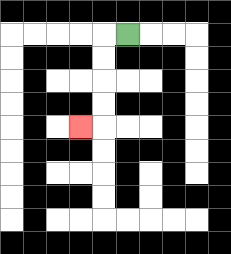{'start': '[5, 1]', 'end': '[3, 5]', 'path_directions': 'L,D,D,D,D,L', 'path_coordinates': '[[5, 1], [4, 1], [4, 2], [4, 3], [4, 4], [4, 5], [3, 5]]'}